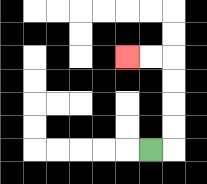{'start': '[6, 6]', 'end': '[5, 2]', 'path_directions': 'R,U,U,U,U,L,L', 'path_coordinates': '[[6, 6], [7, 6], [7, 5], [7, 4], [7, 3], [7, 2], [6, 2], [5, 2]]'}